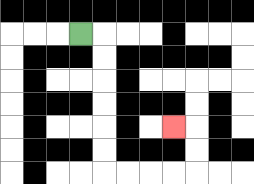{'start': '[3, 1]', 'end': '[7, 5]', 'path_directions': 'R,D,D,D,D,D,D,R,R,R,R,U,U,L', 'path_coordinates': '[[3, 1], [4, 1], [4, 2], [4, 3], [4, 4], [4, 5], [4, 6], [4, 7], [5, 7], [6, 7], [7, 7], [8, 7], [8, 6], [8, 5], [7, 5]]'}